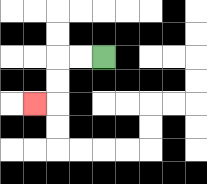{'start': '[4, 2]', 'end': '[1, 4]', 'path_directions': 'L,L,D,D,L', 'path_coordinates': '[[4, 2], [3, 2], [2, 2], [2, 3], [2, 4], [1, 4]]'}